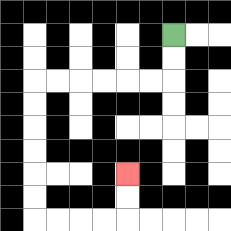{'start': '[7, 1]', 'end': '[5, 7]', 'path_directions': 'D,D,L,L,L,L,L,L,D,D,D,D,D,D,R,R,R,R,U,U', 'path_coordinates': '[[7, 1], [7, 2], [7, 3], [6, 3], [5, 3], [4, 3], [3, 3], [2, 3], [1, 3], [1, 4], [1, 5], [1, 6], [1, 7], [1, 8], [1, 9], [2, 9], [3, 9], [4, 9], [5, 9], [5, 8], [5, 7]]'}